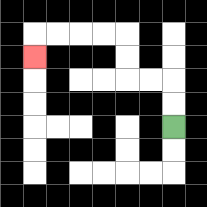{'start': '[7, 5]', 'end': '[1, 2]', 'path_directions': 'U,U,L,L,U,U,L,L,L,L,D', 'path_coordinates': '[[7, 5], [7, 4], [7, 3], [6, 3], [5, 3], [5, 2], [5, 1], [4, 1], [3, 1], [2, 1], [1, 1], [1, 2]]'}